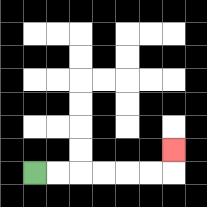{'start': '[1, 7]', 'end': '[7, 6]', 'path_directions': 'R,R,R,R,R,R,U', 'path_coordinates': '[[1, 7], [2, 7], [3, 7], [4, 7], [5, 7], [6, 7], [7, 7], [7, 6]]'}